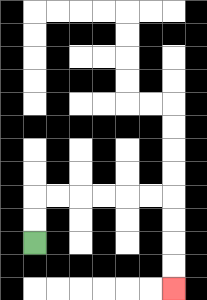{'start': '[1, 10]', 'end': '[7, 12]', 'path_directions': 'U,U,R,R,R,R,R,R,D,D,D,D', 'path_coordinates': '[[1, 10], [1, 9], [1, 8], [2, 8], [3, 8], [4, 8], [5, 8], [6, 8], [7, 8], [7, 9], [7, 10], [7, 11], [7, 12]]'}